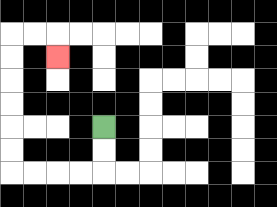{'start': '[4, 5]', 'end': '[2, 2]', 'path_directions': 'D,D,L,L,L,L,U,U,U,U,U,U,R,R,D', 'path_coordinates': '[[4, 5], [4, 6], [4, 7], [3, 7], [2, 7], [1, 7], [0, 7], [0, 6], [0, 5], [0, 4], [0, 3], [0, 2], [0, 1], [1, 1], [2, 1], [2, 2]]'}